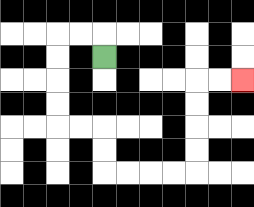{'start': '[4, 2]', 'end': '[10, 3]', 'path_directions': 'U,L,L,D,D,D,D,R,R,D,D,R,R,R,R,U,U,U,U,R,R', 'path_coordinates': '[[4, 2], [4, 1], [3, 1], [2, 1], [2, 2], [2, 3], [2, 4], [2, 5], [3, 5], [4, 5], [4, 6], [4, 7], [5, 7], [6, 7], [7, 7], [8, 7], [8, 6], [8, 5], [8, 4], [8, 3], [9, 3], [10, 3]]'}